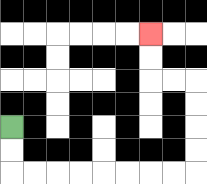{'start': '[0, 5]', 'end': '[6, 1]', 'path_directions': 'D,D,R,R,R,R,R,R,R,R,U,U,U,U,L,L,U,U', 'path_coordinates': '[[0, 5], [0, 6], [0, 7], [1, 7], [2, 7], [3, 7], [4, 7], [5, 7], [6, 7], [7, 7], [8, 7], [8, 6], [8, 5], [8, 4], [8, 3], [7, 3], [6, 3], [6, 2], [6, 1]]'}